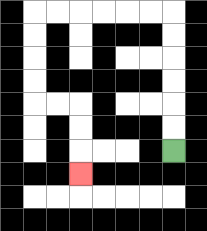{'start': '[7, 6]', 'end': '[3, 7]', 'path_directions': 'U,U,U,U,U,U,L,L,L,L,L,L,D,D,D,D,R,R,D,D,D', 'path_coordinates': '[[7, 6], [7, 5], [7, 4], [7, 3], [7, 2], [7, 1], [7, 0], [6, 0], [5, 0], [4, 0], [3, 0], [2, 0], [1, 0], [1, 1], [1, 2], [1, 3], [1, 4], [2, 4], [3, 4], [3, 5], [3, 6], [3, 7]]'}